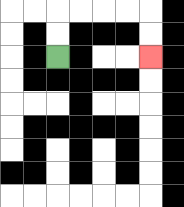{'start': '[2, 2]', 'end': '[6, 2]', 'path_directions': 'U,U,R,R,R,R,D,D', 'path_coordinates': '[[2, 2], [2, 1], [2, 0], [3, 0], [4, 0], [5, 0], [6, 0], [6, 1], [6, 2]]'}